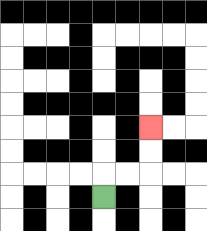{'start': '[4, 8]', 'end': '[6, 5]', 'path_directions': 'U,R,R,U,U', 'path_coordinates': '[[4, 8], [4, 7], [5, 7], [6, 7], [6, 6], [6, 5]]'}